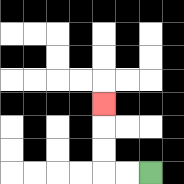{'start': '[6, 7]', 'end': '[4, 4]', 'path_directions': 'L,L,U,U,U', 'path_coordinates': '[[6, 7], [5, 7], [4, 7], [4, 6], [4, 5], [4, 4]]'}